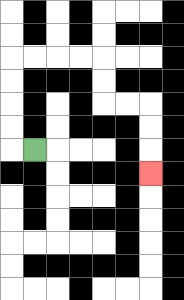{'start': '[1, 6]', 'end': '[6, 7]', 'path_directions': 'L,U,U,U,U,R,R,R,R,D,D,R,R,D,D,D', 'path_coordinates': '[[1, 6], [0, 6], [0, 5], [0, 4], [0, 3], [0, 2], [1, 2], [2, 2], [3, 2], [4, 2], [4, 3], [4, 4], [5, 4], [6, 4], [6, 5], [6, 6], [6, 7]]'}